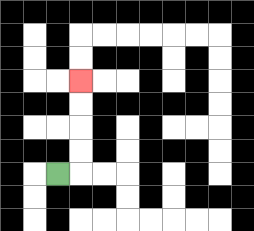{'start': '[2, 7]', 'end': '[3, 3]', 'path_directions': 'R,U,U,U,U', 'path_coordinates': '[[2, 7], [3, 7], [3, 6], [3, 5], [3, 4], [3, 3]]'}